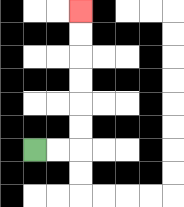{'start': '[1, 6]', 'end': '[3, 0]', 'path_directions': 'R,R,U,U,U,U,U,U', 'path_coordinates': '[[1, 6], [2, 6], [3, 6], [3, 5], [3, 4], [3, 3], [3, 2], [3, 1], [3, 0]]'}